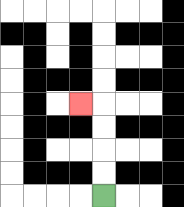{'start': '[4, 8]', 'end': '[3, 4]', 'path_directions': 'U,U,U,U,L', 'path_coordinates': '[[4, 8], [4, 7], [4, 6], [4, 5], [4, 4], [3, 4]]'}